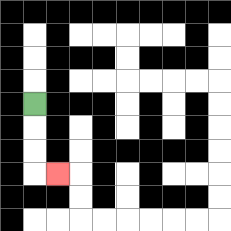{'start': '[1, 4]', 'end': '[2, 7]', 'path_directions': 'D,D,D,R', 'path_coordinates': '[[1, 4], [1, 5], [1, 6], [1, 7], [2, 7]]'}